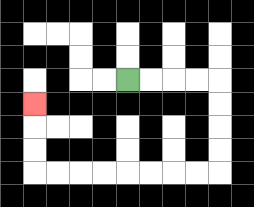{'start': '[5, 3]', 'end': '[1, 4]', 'path_directions': 'R,R,R,R,D,D,D,D,L,L,L,L,L,L,L,L,U,U,U', 'path_coordinates': '[[5, 3], [6, 3], [7, 3], [8, 3], [9, 3], [9, 4], [9, 5], [9, 6], [9, 7], [8, 7], [7, 7], [6, 7], [5, 7], [4, 7], [3, 7], [2, 7], [1, 7], [1, 6], [1, 5], [1, 4]]'}